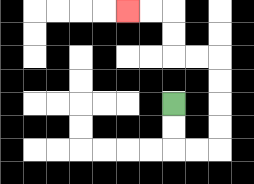{'start': '[7, 4]', 'end': '[5, 0]', 'path_directions': 'D,D,R,R,U,U,U,U,L,L,U,U,L,L', 'path_coordinates': '[[7, 4], [7, 5], [7, 6], [8, 6], [9, 6], [9, 5], [9, 4], [9, 3], [9, 2], [8, 2], [7, 2], [7, 1], [7, 0], [6, 0], [5, 0]]'}